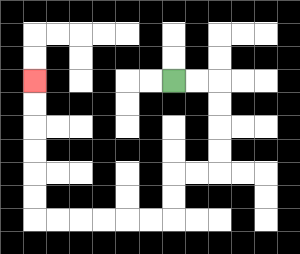{'start': '[7, 3]', 'end': '[1, 3]', 'path_directions': 'R,R,D,D,D,D,L,L,D,D,L,L,L,L,L,L,U,U,U,U,U,U', 'path_coordinates': '[[7, 3], [8, 3], [9, 3], [9, 4], [9, 5], [9, 6], [9, 7], [8, 7], [7, 7], [7, 8], [7, 9], [6, 9], [5, 9], [4, 9], [3, 9], [2, 9], [1, 9], [1, 8], [1, 7], [1, 6], [1, 5], [1, 4], [1, 3]]'}